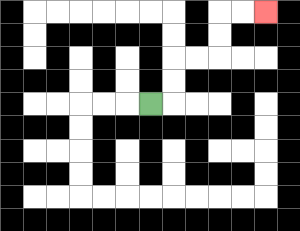{'start': '[6, 4]', 'end': '[11, 0]', 'path_directions': 'R,U,U,R,R,U,U,R,R', 'path_coordinates': '[[6, 4], [7, 4], [7, 3], [7, 2], [8, 2], [9, 2], [9, 1], [9, 0], [10, 0], [11, 0]]'}